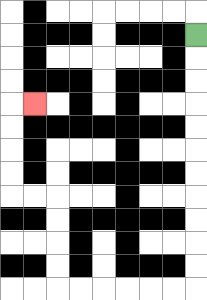{'start': '[8, 1]', 'end': '[1, 4]', 'path_directions': 'D,D,D,D,D,D,D,D,D,D,D,L,L,L,L,L,L,U,U,U,U,L,L,U,U,U,U,R', 'path_coordinates': '[[8, 1], [8, 2], [8, 3], [8, 4], [8, 5], [8, 6], [8, 7], [8, 8], [8, 9], [8, 10], [8, 11], [8, 12], [7, 12], [6, 12], [5, 12], [4, 12], [3, 12], [2, 12], [2, 11], [2, 10], [2, 9], [2, 8], [1, 8], [0, 8], [0, 7], [0, 6], [0, 5], [0, 4], [1, 4]]'}